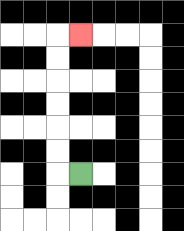{'start': '[3, 7]', 'end': '[3, 1]', 'path_directions': 'L,U,U,U,U,U,U,R', 'path_coordinates': '[[3, 7], [2, 7], [2, 6], [2, 5], [2, 4], [2, 3], [2, 2], [2, 1], [3, 1]]'}